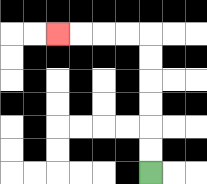{'start': '[6, 7]', 'end': '[2, 1]', 'path_directions': 'U,U,U,U,U,U,L,L,L,L', 'path_coordinates': '[[6, 7], [6, 6], [6, 5], [6, 4], [6, 3], [6, 2], [6, 1], [5, 1], [4, 1], [3, 1], [2, 1]]'}